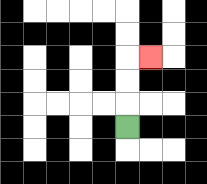{'start': '[5, 5]', 'end': '[6, 2]', 'path_directions': 'U,U,U,R', 'path_coordinates': '[[5, 5], [5, 4], [5, 3], [5, 2], [6, 2]]'}